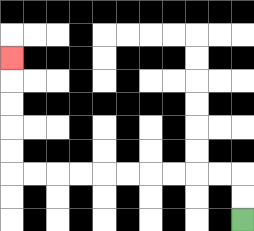{'start': '[10, 9]', 'end': '[0, 2]', 'path_directions': 'U,U,L,L,L,L,L,L,L,L,L,L,U,U,U,U,U', 'path_coordinates': '[[10, 9], [10, 8], [10, 7], [9, 7], [8, 7], [7, 7], [6, 7], [5, 7], [4, 7], [3, 7], [2, 7], [1, 7], [0, 7], [0, 6], [0, 5], [0, 4], [0, 3], [0, 2]]'}